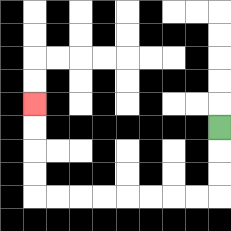{'start': '[9, 5]', 'end': '[1, 4]', 'path_directions': 'D,D,D,L,L,L,L,L,L,L,L,U,U,U,U', 'path_coordinates': '[[9, 5], [9, 6], [9, 7], [9, 8], [8, 8], [7, 8], [6, 8], [5, 8], [4, 8], [3, 8], [2, 8], [1, 8], [1, 7], [1, 6], [1, 5], [1, 4]]'}